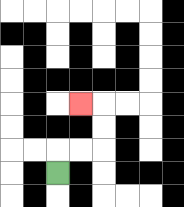{'start': '[2, 7]', 'end': '[3, 4]', 'path_directions': 'U,R,R,U,U,L', 'path_coordinates': '[[2, 7], [2, 6], [3, 6], [4, 6], [4, 5], [4, 4], [3, 4]]'}